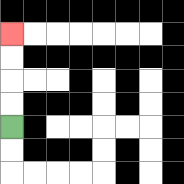{'start': '[0, 5]', 'end': '[0, 1]', 'path_directions': 'U,U,U,U', 'path_coordinates': '[[0, 5], [0, 4], [0, 3], [0, 2], [0, 1]]'}